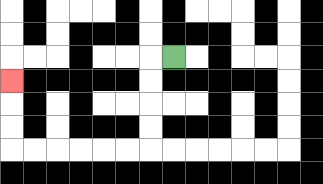{'start': '[7, 2]', 'end': '[0, 3]', 'path_directions': 'L,D,D,D,D,L,L,L,L,L,L,U,U,U', 'path_coordinates': '[[7, 2], [6, 2], [6, 3], [6, 4], [6, 5], [6, 6], [5, 6], [4, 6], [3, 6], [2, 6], [1, 6], [0, 6], [0, 5], [0, 4], [0, 3]]'}